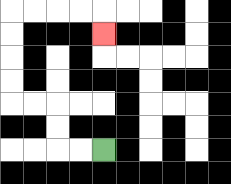{'start': '[4, 6]', 'end': '[4, 1]', 'path_directions': 'L,L,U,U,L,L,U,U,U,U,R,R,R,R,D', 'path_coordinates': '[[4, 6], [3, 6], [2, 6], [2, 5], [2, 4], [1, 4], [0, 4], [0, 3], [0, 2], [0, 1], [0, 0], [1, 0], [2, 0], [3, 0], [4, 0], [4, 1]]'}